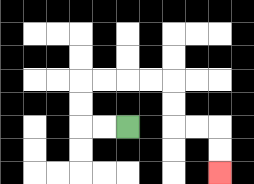{'start': '[5, 5]', 'end': '[9, 7]', 'path_directions': 'L,L,U,U,R,R,R,R,D,D,R,R,D,D', 'path_coordinates': '[[5, 5], [4, 5], [3, 5], [3, 4], [3, 3], [4, 3], [5, 3], [6, 3], [7, 3], [7, 4], [7, 5], [8, 5], [9, 5], [9, 6], [9, 7]]'}